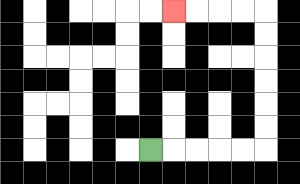{'start': '[6, 6]', 'end': '[7, 0]', 'path_directions': 'R,R,R,R,R,U,U,U,U,U,U,L,L,L,L', 'path_coordinates': '[[6, 6], [7, 6], [8, 6], [9, 6], [10, 6], [11, 6], [11, 5], [11, 4], [11, 3], [11, 2], [11, 1], [11, 0], [10, 0], [9, 0], [8, 0], [7, 0]]'}